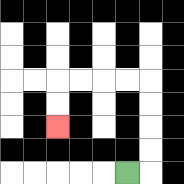{'start': '[5, 7]', 'end': '[2, 5]', 'path_directions': 'R,U,U,U,U,L,L,L,L,D,D', 'path_coordinates': '[[5, 7], [6, 7], [6, 6], [6, 5], [6, 4], [6, 3], [5, 3], [4, 3], [3, 3], [2, 3], [2, 4], [2, 5]]'}